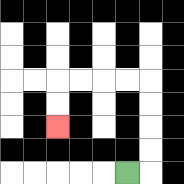{'start': '[5, 7]', 'end': '[2, 5]', 'path_directions': 'R,U,U,U,U,L,L,L,L,D,D', 'path_coordinates': '[[5, 7], [6, 7], [6, 6], [6, 5], [6, 4], [6, 3], [5, 3], [4, 3], [3, 3], [2, 3], [2, 4], [2, 5]]'}